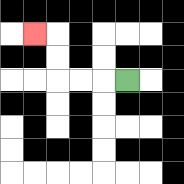{'start': '[5, 3]', 'end': '[1, 1]', 'path_directions': 'L,L,L,U,U,L', 'path_coordinates': '[[5, 3], [4, 3], [3, 3], [2, 3], [2, 2], [2, 1], [1, 1]]'}